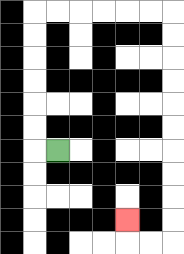{'start': '[2, 6]', 'end': '[5, 9]', 'path_directions': 'L,U,U,U,U,U,U,R,R,R,R,R,R,D,D,D,D,D,D,D,D,D,D,L,L,U', 'path_coordinates': '[[2, 6], [1, 6], [1, 5], [1, 4], [1, 3], [1, 2], [1, 1], [1, 0], [2, 0], [3, 0], [4, 0], [5, 0], [6, 0], [7, 0], [7, 1], [7, 2], [7, 3], [7, 4], [7, 5], [7, 6], [7, 7], [7, 8], [7, 9], [7, 10], [6, 10], [5, 10], [5, 9]]'}